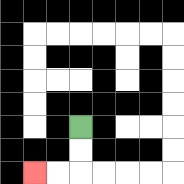{'start': '[3, 5]', 'end': '[1, 7]', 'path_directions': 'D,D,L,L', 'path_coordinates': '[[3, 5], [3, 6], [3, 7], [2, 7], [1, 7]]'}